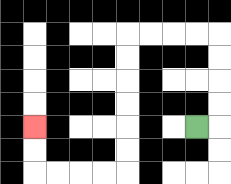{'start': '[8, 5]', 'end': '[1, 5]', 'path_directions': 'R,U,U,U,U,L,L,L,L,D,D,D,D,D,D,L,L,L,L,U,U', 'path_coordinates': '[[8, 5], [9, 5], [9, 4], [9, 3], [9, 2], [9, 1], [8, 1], [7, 1], [6, 1], [5, 1], [5, 2], [5, 3], [5, 4], [5, 5], [5, 6], [5, 7], [4, 7], [3, 7], [2, 7], [1, 7], [1, 6], [1, 5]]'}